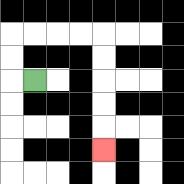{'start': '[1, 3]', 'end': '[4, 6]', 'path_directions': 'L,U,U,R,R,R,R,D,D,D,D,D', 'path_coordinates': '[[1, 3], [0, 3], [0, 2], [0, 1], [1, 1], [2, 1], [3, 1], [4, 1], [4, 2], [4, 3], [4, 4], [4, 5], [4, 6]]'}